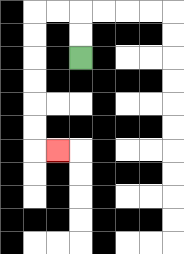{'start': '[3, 2]', 'end': '[2, 6]', 'path_directions': 'U,U,L,L,D,D,D,D,D,D,R', 'path_coordinates': '[[3, 2], [3, 1], [3, 0], [2, 0], [1, 0], [1, 1], [1, 2], [1, 3], [1, 4], [1, 5], [1, 6], [2, 6]]'}